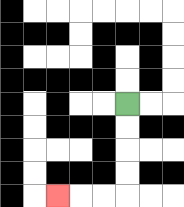{'start': '[5, 4]', 'end': '[2, 8]', 'path_directions': 'D,D,D,D,L,L,L', 'path_coordinates': '[[5, 4], [5, 5], [5, 6], [5, 7], [5, 8], [4, 8], [3, 8], [2, 8]]'}